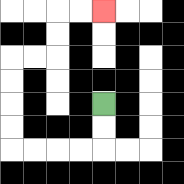{'start': '[4, 4]', 'end': '[4, 0]', 'path_directions': 'D,D,L,L,L,L,U,U,U,U,R,R,U,U,R,R', 'path_coordinates': '[[4, 4], [4, 5], [4, 6], [3, 6], [2, 6], [1, 6], [0, 6], [0, 5], [0, 4], [0, 3], [0, 2], [1, 2], [2, 2], [2, 1], [2, 0], [3, 0], [4, 0]]'}